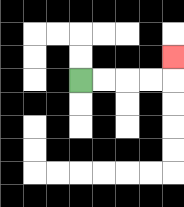{'start': '[3, 3]', 'end': '[7, 2]', 'path_directions': 'R,R,R,R,U', 'path_coordinates': '[[3, 3], [4, 3], [5, 3], [6, 3], [7, 3], [7, 2]]'}